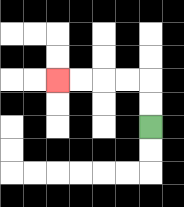{'start': '[6, 5]', 'end': '[2, 3]', 'path_directions': 'U,U,L,L,L,L', 'path_coordinates': '[[6, 5], [6, 4], [6, 3], [5, 3], [4, 3], [3, 3], [2, 3]]'}